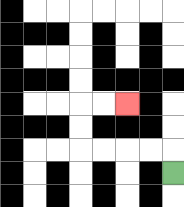{'start': '[7, 7]', 'end': '[5, 4]', 'path_directions': 'U,L,L,L,L,U,U,R,R', 'path_coordinates': '[[7, 7], [7, 6], [6, 6], [5, 6], [4, 6], [3, 6], [3, 5], [3, 4], [4, 4], [5, 4]]'}